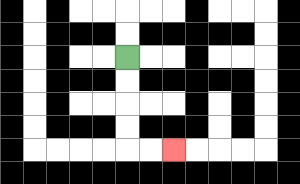{'start': '[5, 2]', 'end': '[7, 6]', 'path_directions': 'D,D,D,D,R,R', 'path_coordinates': '[[5, 2], [5, 3], [5, 4], [5, 5], [5, 6], [6, 6], [7, 6]]'}